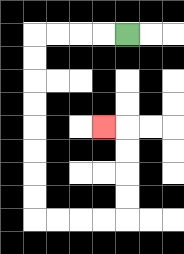{'start': '[5, 1]', 'end': '[4, 5]', 'path_directions': 'L,L,L,L,D,D,D,D,D,D,D,D,R,R,R,R,U,U,U,U,L', 'path_coordinates': '[[5, 1], [4, 1], [3, 1], [2, 1], [1, 1], [1, 2], [1, 3], [1, 4], [1, 5], [1, 6], [1, 7], [1, 8], [1, 9], [2, 9], [3, 9], [4, 9], [5, 9], [5, 8], [5, 7], [5, 6], [5, 5], [4, 5]]'}